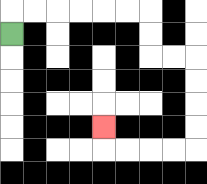{'start': '[0, 1]', 'end': '[4, 5]', 'path_directions': 'U,R,R,R,R,R,R,D,D,R,R,D,D,D,D,L,L,L,L,U', 'path_coordinates': '[[0, 1], [0, 0], [1, 0], [2, 0], [3, 0], [4, 0], [5, 0], [6, 0], [6, 1], [6, 2], [7, 2], [8, 2], [8, 3], [8, 4], [8, 5], [8, 6], [7, 6], [6, 6], [5, 6], [4, 6], [4, 5]]'}